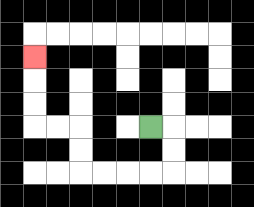{'start': '[6, 5]', 'end': '[1, 2]', 'path_directions': 'R,D,D,L,L,L,L,U,U,L,L,U,U,U', 'path_coordinates': '[[6, 5], [7, 5], [7, 6], [7, 7], [6, 7], [5, 7], [4, 7], [3, 7], [3, 6], [3, 5], [2, 5], [1, 5], [1, 4], [1, 3], [1, 2]]'}